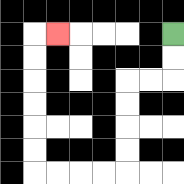{'start': '[7, 1]', 'end': '[2, 1]', 'path_directions': 'D,D,L,L,D,D,D,D,L,L,L,L,U,U,U,U,U,U,R', 'path_coordinates': '[[7, 1], [7, 2], [7, 3], [6, 3], [5, 3], [5, 4], [5, 5], [5, 6], [5, 7], [4, 7], [3, 7], [2, 7], [1, 7], [1, 6], [1, 5], [1, 4], [1, 3], [1, 2], [1, 1], [2, 1]]'}